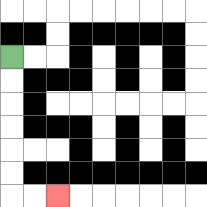{'start': '[0, 2]', 'end': '[2, 8]', 'path_directions': 'D,D,D,D,D,D,R,R', 'path_coordinates': '[[0, 2], [0, 3], [0, 4], [0, 5], [0, 6], [0, 7], [0, 8], [1, 8], [2, 8]]'}